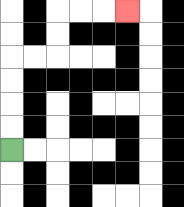{'start': '[0, 6]', 'end': '[5, 0]', 'path_directions': 'U,U,U,U,R,R,U,U,R,R,R', 'path_coordinates': '[[0, 6], [0, 5], [0, 4], [0, 3], [0, 2], [1, 2], [2, 2], [2, 1], [2, 0], [3, 0], [4, 0], [5, 0]]'}